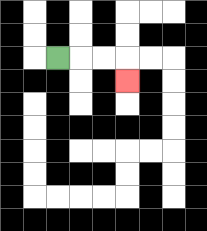{'start': '[2, 2]', 'end': '[5, 3]', 'path_directions': 'R,R,R,D', 'path_coordinates': '[[2, 2], [3, 2], [4, 2], [5, 2], [5, 3]]'}